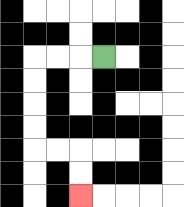{'start': '[4, 2]', 'end': '[3, 8]', 'path_directions': 'L,L,L,D,D,D,D,R,R,D,D', 'path_coordinates': '[[4, 2], [3, 2], [2, 2], [1, 2], [1, 3], [1, 4], [1, 5], [1, 6], [2, 6], [3, 6], [3, 7], [3, 8]]'}